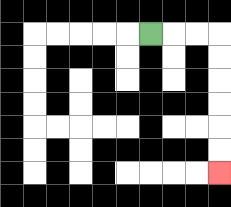{'start': '[6, 1]', 'end': '[9, 7]', 'path_directions': 'R,R,R,D,D,D,D,D,D', 'path_coordinates': '[[6, 1], [7, 1], [8, 1], [9, 1], [9, 2], [9, 3], [9, 4], [9, 5], [9, 6], [9, 7]]'}